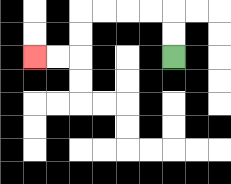{'start': '[7, 2]', 'end': '[1, 2]', 'path_directions': 'U,U,L,L,L,L,D,D,L,L', 'path_coordinates': '[[7, 2], [7, 1], [7, 0], [6, 0], [5, 0], [4, 0], [3, 0], [3, 1], [3, 2], [2, 2], [1, 2]]'}